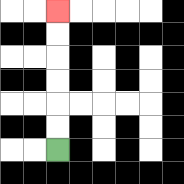{'start': '[2, 6]', 'end': '[2, 0]', 'path_directions': 'U,U,U,U,U,U', 'path_coordinates': '[[2, 6], [2, 5], [2, 4], [2, 3], [2, 2], [2, 1], [2, 0]]'}